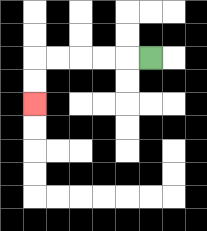{'start': '[6, 2]', 'end': '[1, 4]', 'path_directions': 'L,L,L,L,L,D,D', 'path_coordinates': '[[6, 2], [5, 2], [4, 2], [3, 2], [2, 2], [1, 2], [1, 3], [1, 4]]'}